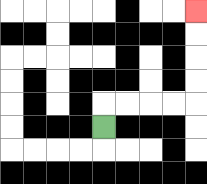{'start': '[4, 5]', 'end': '[8, 0]', 'path_directions': 'U,R,R,R,R,U,U,U,U', 'path_coordinates': '[[4, 5], [4, 4], [5, 4], [6, 4], [7, 4], [8, 4], [8, 3], [8, 2], [8, 1], [8, 0]]'}